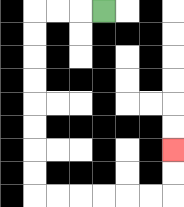{'start': '[4, 0]', 'end': '[7, 6]', 'path_directions': 'L,L,L,D,D,D,D,D,D,D,D,R,R,R,R,R,R,U,U', 'path_coordinates': '[[4, 0], [3, 0], [2, 0], [1, 0], [1, 1], [1, 2], [1, 3], [1, 4], [1, 5], [1, 6], [1, 7], [1, 8], [2, 8], [3, 8], [4, 8], [5, 8], [6, 8], [7, 8], [7, 7], [7, 6]]'}